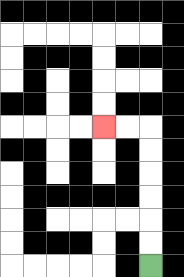{'start': '[6, 11]', 'end': '[4, 5]', 'path_directions': 'U,U,U,U,U,U,L,L', 'path_coordinates': '[[6, 11], [6, 10], [6, 9], [6, 8], [6, 7], [6, 6], [6, 5], [5, 5], [4, 5]]'}